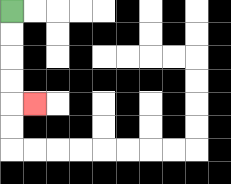{'start': '[0, 0]', 'end': '[1, 4]', 'path_directions': 'D,D,D,D,R', 'path_coordinates': '[[0, 0], [0, 1], [0, 2], [0, 3], [0, 4], [1, 4]]'}